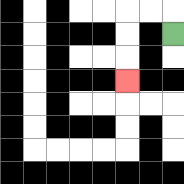{'start': '[7, 1]', 'end': '[5, 3]', 'path_directions': 'U,L,L,D,D,D', 'path_coordinates': '[[7, 1], [7, 0], [6, 0], [5, 0], [5, 1], [5, 2], [5, 3]]'}